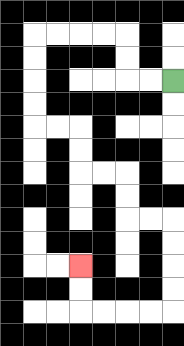{'start': '[7, 3]', 'end': '[3, 11]', 'path_directions': 'L,L,U,U,L,L,L,L,D,D,D,D,R,R,D,D,R,R,D,D,R,R,D,D,D,D,L,L,L,L,U,U', 'path_coordinates': '[[7, 3], [6, 3], [5, 3], [5, 2], [5, 1], [4, 1], [3, 1], [2, 1], [1, 1], [1, 2], [1, 3], [1, 4], [1, 5], [2, 5], [3, 5], [3, 6], [3, 7], [4, 7], [5, 7], [5, 8], [5, 9], [6, 9], [7, 9], [7, 10], [7, 11], [7, 12], [7, 13], [6, 13], [5, 13], [4, 13], [3, 13], [3, 12], [3, 11]]'}